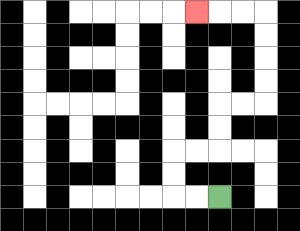{'start': '[9, 8]', 'end': '[8, 0]', 'path_directions': 'L,L,U,U,R,R,U,U,R,R,U,U,U,U,L,L,L', 'path_coordinates': '[[9, 8], [8, 8], [7, 8], [7, 7], [7, 6], [8, 6], [9, 6], [9, 5], [9, 4], [10, 4], [11, 4], [11, 3], [11, 2], [11, 1], [11, 0], [10, 0], [9, 0], [8, 0]]'}